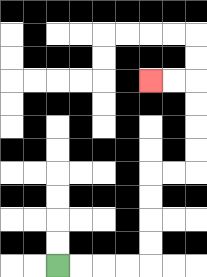{'start': '[2, 11]', 'end': '[6, 3]', 'path_directions': 'R,R,R,R,U,U,U,U,R,R,U,U,U,U,L,L', 'path_coordinates': '[[2, 11], [3, 11], [4, 11], [5, 11], [6, 11], [6, 10], [6, 9], [6, 8], [6, 7], [7, 7], [8, 7], [8, 6], [8, 5], [8, 4], [8, 3], [7, 3], [6, 3]]'}